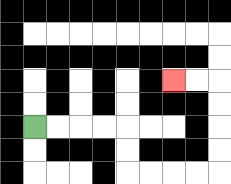{'start': '[1, 5]', 'end': '[7, 3]', 'path_directions': 'R,R,R,R,D,D,R,R,R,R,U,U,U,U,L,L', 'path_coordinates': '[[1, 5], [2, 5], [3, 5], [4, 5], [5, 5], [5, 6], [5, 7], [6, 7], [7, 7], [8, 7], [9, 7], [9, 6], [9, 5], [9, 4], [9, 3], [8, 3], [7, 3]]'}